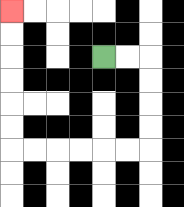{'start': '[4, 2]', 'end': '[0, 0]', 'path_directions': 'R,R,D,D,D,D,L,L,L,L,L,L,U,U,U,U,U,U', 'path_coordinates': '[[4, 2], [5, 2], [6, 2], [6, 3], [6, 4], [6, 5], [6, 6], [5, 6], [4, 6], [3, 6], [2, 6], [1, 6], [0, 6], [0, 5], [0, 4], [0, 3], [0, 2], [0, 1], [0, 0]]'}